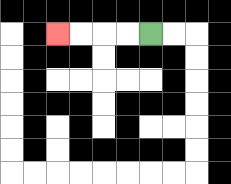{'start': '[6, 1]', 'end': '[2, 1]', 'path_directions': 'L,L,L,L', 'path_coordinates': '[[6, 1], [5, 1], [4, 1], [3, 1], [2, 1]]'}